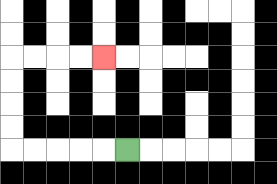{'start': '[5, 6]', 'end': '[4, 2]', 'path_directions': 'L,L,L,L,L,U,U,U,U,R,R,R,R', 'path_coordinates': '[[5, 6], [4, 6], [3, 6], [2, 6], [1, 6], [0, 6], [0, 5], [0, 4], [0, 3], [0, 2], [1, 2], [2, 2], [3, 2], [4, 2]]'}